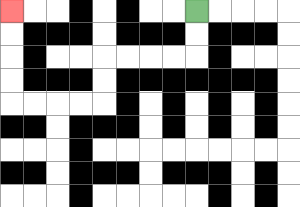{'start': '[8, 0]', 'end': '[0, 0]', 'path_directions': 'D,D,L,L,L,L,D,D,L,L,L,L,U,U,U,U', 'path_coordinates': '[[8, 0], [8, 1], [8, 2], [7, 2], [6, 2], [5, 2], [4, 2], [4, 3], [4, 4], [3, 4], [2, 4], [1, 4], [0, 4], [0, 3], [0, 2], [0, 1], [0, 0]]'}